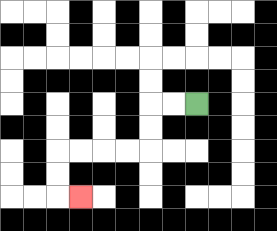{'start': '[8, 4]', 'end': '[3, 8]', 'path_directions': 'L,L,D,D,L,L,L,L,D,D,R', 'path_coordinates': '[[8, 4], [7, 4], [6, 4], [6, 5], [6, 6], [5, 6], [4, 6], [3, 6], [2, 6], [2, 7], [2, 8], [3, 8]]'}